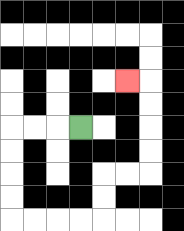{'start': '[3, 5]', 'end': '[5, 3]', 'path_directions': 'L,L,L,D,D,D,D,R,R,R,R,U,U,R,R,U,U,U,U,L', 'path_coordinates': '[[3, 5], [2, 5], [1, 5], [0, 5], [0, 6], [0, 7], [0, 8], [0, 9], [1, 9], [2, 9], [3, 9], [4, 9], [4, 8], [4, 7], [5, 7], [6, 7], [6, 6], [6, 5], [6, 4], [6, 3], [5, 3]]'}